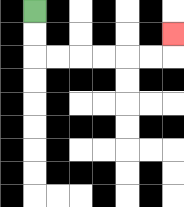{'start': '[1, 0]', 'end': '[7, 1]', 'path_directions': 'D,D,R,R,R,R,R,R,U', 'path_coordinates': '[[1, 0], [1, 1], [1, 2], [2, 2], [3, 2], [4, 2], [5, 2], [6, 2], [7, 2], [7, 1]]'}